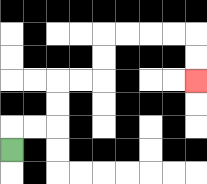{'start': '[0, 6]', 'end': '[8, 3]', 'path_directions': 'U,R,R,U,U,R,R,U,U,R,R,R,R,D,D', 'path_coordinates': '[[0, 6], [0, 5], [1, 5], [2, 5], [2, 4], [2, 3], [3, 3], [4, 3], [4, 2], [4, 1], [5, 1], [6, 1], [7, 1], [8, 1], [8, 2], [8, 3]]'}